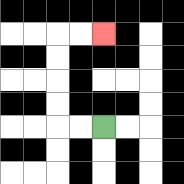{'start': '[4, 5]', 'end': '[4, 1]', 'path_directions': 'L,L,U,U,U,U,R,R', 'path_coordinates': '[[4, 5], [3, 5], [2, 5], [2, 4], [2, 3], [2, 2], [2, 1], [3, 1], [4, 1]]'}